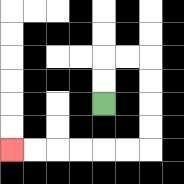{'start': '[4, 4]', 'end': '[0, 6]', 'path_directions': 'U,U,R,R,D,D,D,D,L,L,L,L,L,L', 'path_coordinates': '[[4, 4], [4, 3], [4, 2], [5, 2], [6, 2], [6, 3], [6, 4], [6, 5], [6, 6], [5, 6], [4, 6], [3, 6], [2, 6], [1, 6], [0, 6]]'}